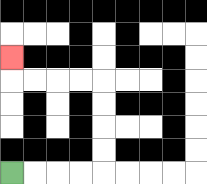{'start': '[0, 7]', 'end': '[0, 2]', 'path_directions': 'R,R,R,R,U,U,U,U,L,L,L,L,U', 'path_coordinates': '[[0, 7], [1, 7], [2, 7], [3, 7], [4, 7], [4, 6], [4, 5], [4, 4], [4, 3], [3, 3], [2, 3], [1, 3], [0, 3], [0, 2]]'}